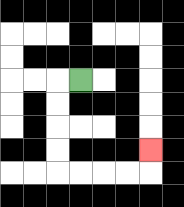{'start': '[3, 3]', 'end': '[6, 6]', 'path_directions': 'L,D,D,D,D,R,R,R,R,U', 'path_coordinates': '[[3, 3], [2, 3], [2, 4], [2, 5], [2, 6], [2, 7], [3, 7], [4, 7], [5, 7], [6, 7], [6, 6]]'}